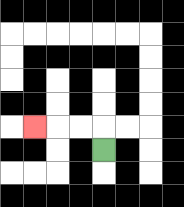{'start': '[4, 6]', 'end': '[1, 5]', 'path_directions': 'U,L,L,L', 'path_coordinates': '[[4, 6], [4, 5], [3, 5], [2, 5], [1, 5]]'}